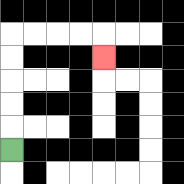{'start': '[0, 6]', 'end': '[4, 2]', 'path_directions': 'U,U,U,U,U,R,R,R,R,D', 'path_coordinates': '[[0, 6], [0, 5], [0, 4], [0, 3], [0, 2], [0, 1], [1, 1], [2, 1], [3, 1], [4, 1], [4, 2]]'}